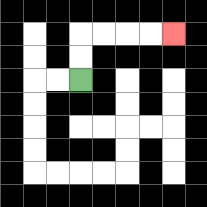{'start': '[3, 3]', 'end': '[7, 1]', 'path_directions': 'U,U,R,R,R,R', 'path_coordinates': '[[3, 3], [3, 2], [3, 1], [4, 1], [5, 1], [6, 1], [7, 1]]'}